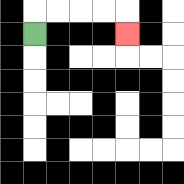{'start': '[1, 1]', 'end': '[5, 1]', 'path_directions': 'U,R,R,R,R,D', 'path_coordinates': '[[1, 1], [1, 0], [2, 0], [3, 0], [4, 0], [5, 0], [5, 1]]'}